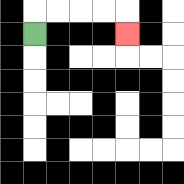{'start': '[1, 1]', 'end': '[5, 1]', 'path_directions': 'U,R,R,R,R,D', 'path_coordinates': '[[1, 1], [1, 0], [2, 0], [3, 0], [4, 0], [5, 0], [5, 1]]'}